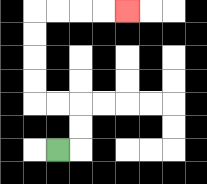{'start': '[2, 6]', 'end': '[5, 0]', 'path_directions': 'R,U,U,L,L,U,U,U,U,R,R,R,R', 'path_coordinates': '[[2, 6], [3, 6], [3, 5], [3, 4], [2, 4], [1, 4], [1, 3], [1, 2], [1, 1], [1, 0], [2, 0], [3, 0], [4, 0], [5, 0]]'}